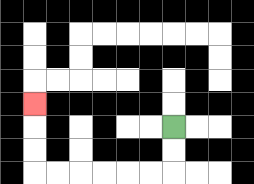{'start': '[7, 5]', 'end': '[1, 4]', 'path_directions': 'D,D,L,L,L,L,L,L,U,U,U', 'path_coordinates': '[[7, 5], [7, 6], [7, 7], [6, 7], [5, 7], [4, 7], [3, 7], [2, 7], [1, 7], [1, 6], [1, 5], [1, 4]]'}